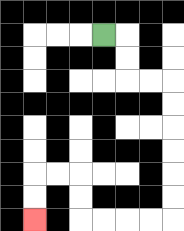{'start': '[4, 1]', 'end': '[1, 9]', 'path_directions': 'R,D,D,R,R,D,D,D,D,D,D,L,L,L,L,U,U,L,L,D,D', 'path_coordinates': '[[4, 1], [5, 1], [5, 2], [5, 3], [6, 3], [7, 3], [7, 4], [7, 5], [7, 6], [7, 7], [7, 8], [7, 9], [6, 9], [5, 9], [4, 9], [3, 9], [3, 8], [3, 7], [2, 7], [1, 7], [1, 8], [1, 9]]'}